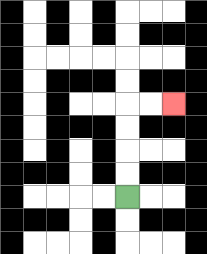{'start': '[5, 8]', 'end': '[7, 4]', 'path_directions': 'U,U,U,U,R,R', 'path_coordinates': '[[5, 8], [5, 7], [5, 6], [5, 5], [5, 4], [6, 4], [7, 4]]'}